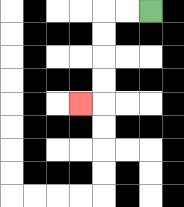{'start': '[6, 0]', 'end': '[3, 4]', 'path_directions': 'L,L,D,D,D,D,L', 'path_coordinates': '[[6, 0], [5, 0], [4, 0], [4, 1], [4, 2], [4, 3], [4, 4], [3, 4]]'}